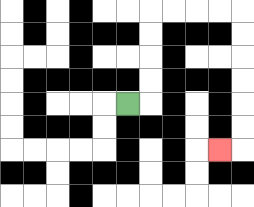{'start': '[5, 4]', 'end': '[9, 6]', 'path_directions': 'R,U,U,U,U,R,R,R,R,D,D,D,D,D,D,L', 'path_coordinates': '[[5, 4], [6, 4], [6, 3], [6, 2], [6, 1], [6, 0], [7, 0], [8, 0], [9, 0], [10, 0], [10, 1], [10, 2], [10, 3], [10, 4], [10, 5], [10, 6], [9, 6]]'}